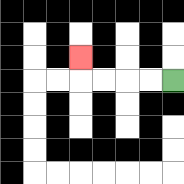{'start': '[7, 3]', 'end': '[3, 2]', 'path_directions': 'L,L,L,L,U', 'path_coordinates': '[[7, 3], [6, 3], [5, 3], [4, 3], [3, 3], [3, 2]]'}